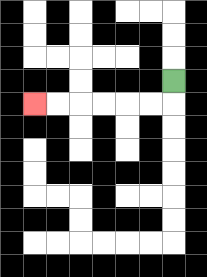{'start': '[7, 3]', 'end': '[1, 4]', 'path_directions': 'D,L,L,L,L,L,L', 'path_coordinates': '[[7, 3], [7, 4], [6, 4], [5, 4], [4, 4], [3, 4], [2, 4], [1, 4]]'}